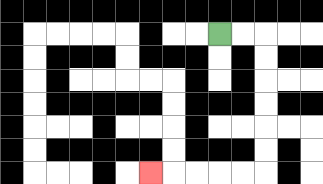{'start': '[9, 1]', 'end': '[6, 7]', 'path_directions': 'R,R,D,D,D,D,D,D,L,L,L,L,L', 'path_coordinates': '[[9, 1], [10, 1], [11, 1], [11, 2], [11, 3], [11, 4], [11, 5], [11, 6], [11, 7], [10, 7], [9, 7], [8, 7], [7, 7], [6, 7]]'}